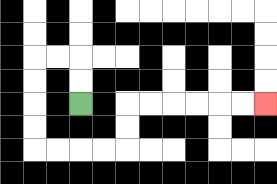{'start': '[3, 4]', 'end': '[11, 4]', 'path_directions': 'U,U,L,L,D,D,D,D,R,R,R,R,U,U,R,R,R,R,R,R', 'path_coordinates': '[[3, 4], [3, 3], [3, 2], [2, 2], [1, 2], [1, 3], [1, 4], [1, 5], [1, 6], [2, 6], [3, 6], [4, 6], [5, 6], [5, 5], [5, 4], [6, 4], [7, 4], [8, 4], [9, 4], [10, 4], [11, 4]]'}